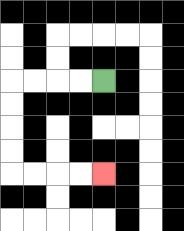{'start': '[4, 3]', 'end': '[4, 7]', 'path_directions': 'L,L,L,L,D,D,D,D,R,R,R,R', 'path_coordinates': '[[4, 3], [3, 3], [2, 3], [1, 3], [0, 3], [0, 4], [0, 5], [0, 6], [0, 7], [1, 7], [2, 7], [3, 7], [4, 7]]'}